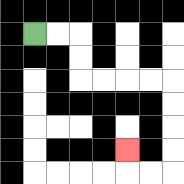{'start': '[1, 1]', 'end': '[5, 6]', 'path_directions': 'R,R,D,D,R,R,R,R,D,D,D,D,L,L,U', 'path_coordinates': '[[1, 1], [2, 1], [3, 1], [3, 2], [3, 3], [4, 3], [5, 3], [6, 3], [7, 3], [7, 4], [7, 5], [7, 6], [7, 7], [6, 7], [5, 7], [5, 6]]'}